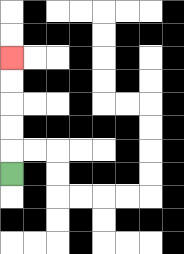{'start': '[0, 7]', 'end': '[0, 2]', 'path_directions': 'U,U,U,U,U', 'path_coordinates': '[[0, 7], [0, 6], [0, 5], [0, 4], [0, 3], [0, 2]]'}